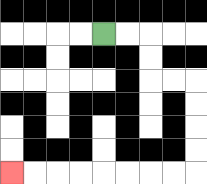{'start': '[4, 1]', 'end': '[0, 7]', 'path_directions': 'R,R,D,D,R,R,D,D,D,D,L,L,L,L,L,L,L,L', 'path_coordinates': '[[4, 1], [5, 1], [6, 1], [6, 2], [6, 3], [7, 3], [8, 3], [8, 4], [8, 5], [8, 6], [8, 7], [7, 7], [6, 7], [5, 7], [4, 7], [3, 7], [2, 7], [1, 7], [0, 7]]'}